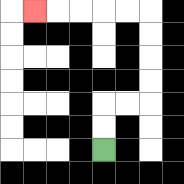{'start': '[4, 6]', 'end': '[1, 0]', 'path_directions': 'U,U,R,R,U,U,U,U,L,L,L,L,L', 'path_coordinates': '[[4, 6], [4, 5], [4, 4], [5, 4], [6, 4], [6, 3], [6, 2], [6, 1], [6, 0], [5, 0], [4, 0], [3, 0], [2, 0], [1, 0]]'}